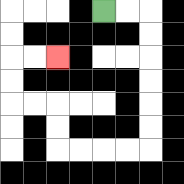{'start': '[4, 0]', 'end': '[2, 2]', 'path_directions': 'R,R,D,D,D,D,D,D,L,L,L,L,U,U,L,L,U,U,R,R', 'path_coordinates': '[[4, 0], [5, 0], [6, 0], [6, 1], [6, 2], [6, 3], [6, 4], [6, 5], [6, 6], [5, 6], [4, 6], [3, 6], [2, 6], [2, 5], [2, 4], [1, 4], [0, 4], [0, 3], [0, 2], [1, 2], [2, 2]]'}